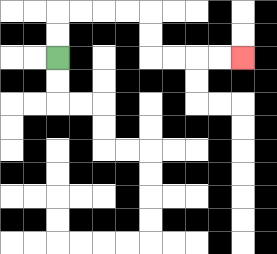{'start': '[2, 2]', 'end': '[10, 2]', 'path_directions': 'U,U,R,R,R,R,D,D,R,R,R,R', 'path_coordinates': '[[2, 2], [2, 1], [2, 0], [3, 0], [4, 0], [5, 0], [6, 0], [6, 1], [6, 2], [7, 2], [8, 2], [9, 2], [10, 2]]'}